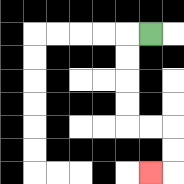{'start': '[6, 1]', 'end': '[6, 7]', 'path_directions': 'L,D,D,D,D,R,R,D,D,L', 'path_coordinates': '[[6, 1], [5, 1], [5, 2], [5, 3], [5, 4], [5, 5], [6, 5], [7, 5], [7, 6], [7, 7], [6, 7]]'}